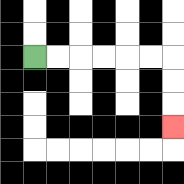{'start': '[1, 2]', 'end': '[7, 5]', 'path_directions': 'R,R,R,R,R,R,D,D,D', 'path_coordinates': '[[1, 2], [2, 2], [3, 2], [4, 2], [5, 2], [6, 2], [7, 2], [7, 3], [7, 4], [7, 5]]'}